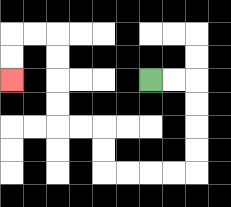{'start': '[6, 3]', 'end': '[0, 3]', 'path_directions': 'R,R,D,D,D,D,L,L,L,L,U,U,L,L,U,U,U,U,L,L,D,D', 'path_coordinates': '[[6, 3], [7, 3], [8, 3], [8, 4], [8, 5], [8, 6], [8, 7], [7, 7], [6, 7], [5, 7], [4, 7], [4, 6], [4, 5], [3, 5], [2, 5], [2, 4], [2, 3], [2, 2], [2, 1], [1, 1], [0, 1], [0, 2], [0, 3]]'}